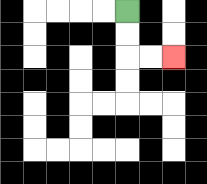{'start': '[5, 0]', 'end': '[7, 2]', 'path_directions': 'D,D,R,R', 'path_coordinates': '[[5, 0], [5, 1], [5, 2], [6, 2], [7, 2]]'}